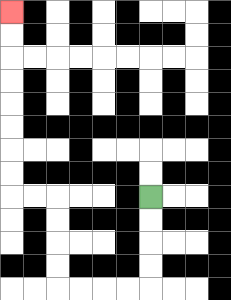{'start': '[6, 8]', 'end': '[0, 0]', 'path_directions': 'D,D,D,D,L,L,L,L,U,U,U,U,L,L,U,U,U,U,U,U,U,U', 'path_coordinates': '[[6, 8], [6, 9], [6, 10], [6, 11], [6, 12], [5, 12], [4, 12], [3, 12], [2, 12], [2, 11], [2, 10], [2, 9], [2, 8], [1, 8], [0, 8], [0, 7], [0, 6], [0, 5], [0, 4], [0, 3], [0, 2], [0, 1], [0, 0]]'}